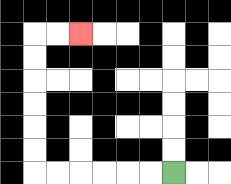{'start': '[7, 7]', 'end': '[3, 1]', 'path_directions': 'L,L,L,L,L,L,U,U,U,U,U,U,R,R', 'path_coordinates': '[[7, 7], [6, 7], [5, 7], [4, 7], [3, 7], [2, 7], [1, 7], [1, 6], [1, 5], [1, 4], [1, 3], [1, 2], [1, 1], [2, 1], [3, 1]]'}